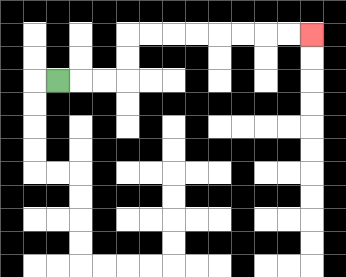{'start': '[2, 3]', 'end': '[13, 1]', 'path_directions': 'R,R,R,U,U,R,R,R,R,R,R,R,R', 'path_coordinates': '[[2, 3], [3, 3], [4, 3], [5, 3], [5, 2], [5, 1], [6, 1], [7, 1], [8, 1], [9, 1], [10, 1], [11, 1], [12, 1], [13, 1]]'}